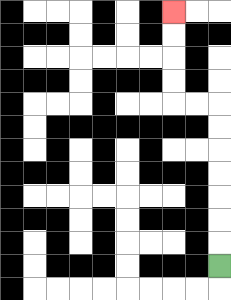{'start': '[9, 11]', 'end': '[7, 0]', 'path_directions': 'U,U,U,U,U,U,U,L,L,U,U,U,U', 'path_coordinates': '[[9, 11], [9, 10], [9, 9], [9, 8], [9, 7], [9, 6], [9, 5], [9, 4], [8, 4], [7, 4], [7, 3], [7, 2], [7, 1], [7, 0]]'}